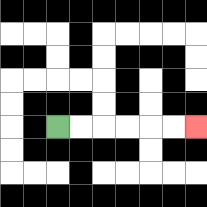{'start': '[2, 5]', 'end': '[8, 5]', 'path_directions': 'R,R,R,R,R,R', 'path_coordinates': '[[2, 5], [3, 5], [4, 5], [5, 5], [6, 5], [7, 5], [8, 5]]'}